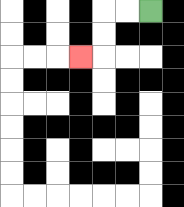{'start': '[6, 0]', 'end': '[3, 2]', 'path_directions': 'L,L,D,D,L', 'path_coordinates': '[[6, 0], [5, 0], [4, 0], [4, 1], [4, 2], [3, 2]]'}